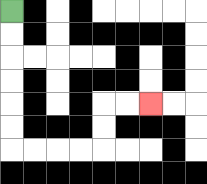{'start': '[0, 0]', 'end': '[6, 4]', 'path_directions': 'D,D,D,D,D,D,R,R,R,R,U,U,R,R', 'path_coordinates': '[[0, 0], [0, 1], [0, 2], [0, 3], [0, 4], [0, 5], [0, 6], [1, 6], [2, 6], [3, 6], [4, 6], [4, 5], [4, 4], [5, 4], [6, 4]]'}